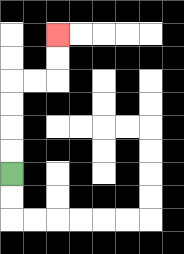{'start': '[0, 7]', 'end': '[2, 1]', 'path_directions': 'U,U,U,U,R,R,U,U', 'path_coordinates': '[[0, 7], [0, 6], [0, 5], [0, 4], [0, 3], [1, 3], [2, 3], [2, 2], [2, 1]]'}